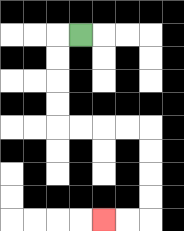{'start': '[3, 1]', 'end': '[4, 9]', 'path_directions': 'L,D,D,D,D,R,R,R,R,D,D,D,D,L,L', 'path_coordinates': '[[3, 1], [2, 1], [2, 2], [2, 3], [2, 4], [2, 5], [3, 5], [4, 5], [5, 5], [6, 5], [6, 6], [6, 7], [6, 8], [6, 9], [5, 9], [4, 9]]'}